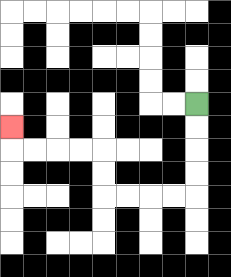{'start': '[8, 4]', 'end': '[0, 5]', 'path_directions': 'D,D,D,D,L,L,L,L,U,U,L,L,L,L,U', 'path_coordinates': '[[8, 4], [8, 5], [8, 6], [8, 7], [8, 8], [7, 8], [6, 8], [5, 8], [4, 8], [4, 7], [4, 6], [3, 6], [2, 6], [1, 6], [0, 6], [0, 5]]'}